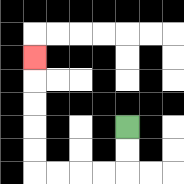{'start': '[5, 5]', 'end': '[1, 2]', 'path_directions': 'D,D,L,L,L,L,U,U,U,U,U', 'path_coordinates': '[[5, 5], [5, 6], [5, 7], [4, 7], [3, 7], [2, 7], [1, 7], [1, 6], [1, 5], [1, 4], [1, 3], [1, 2]]'}